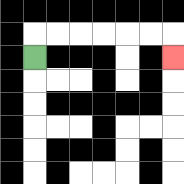{'start': '[1, 2]', 'end': '[7, 2]', 'path_directions': 'U,R,R,R,R,R,R,D', 'path_coordinates': '[[1, 2], [1, 1], [2, 1], [3, 1], [4, 1], [5, 1], [6, 1], [7, 1], [7, 2]]'}